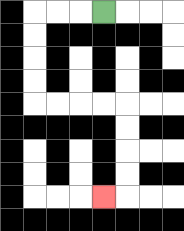{'start': '[4, 0]', 'end': '[4, 8]', 'path_directions': 'L,L,L,D,D,D,D,R,R,R,R,D,D,D,D,L', 'path_coordinates': '[[4, 0], [3, 0], [2, 0], [1, 0], [1, 1], [1, 2], [1, 3], [1, 4], [2, 4], [3, 4], [4, 4], [5, 4], [5, 5], [5, 6], [5, 7], [5, 8], [4, 8]]'}